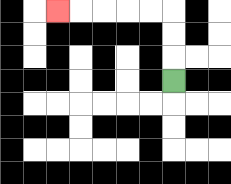{'start': '[7, 3]', 'end': '[2, 0]', 'path_directions': 'U,U,U,L,L,L,L,L', 'path_coordinates': '[[7, 3], [7, 2], [7, 1], [7, 0], [6, 0], [5, 0], [4, 0], [3, 0], [2, 0]]'}